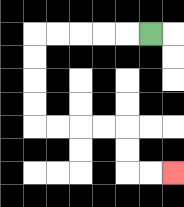{'start': '[6, 1]', 'end': '[7, 7]', 'path_directions': 'L,L,L,L,L,D,D,D,D,R,R,R,R,D,D,R,R', 'path_coordinates': '[[6, 1], [5, 1], [4, 1], [3, 1], [2, 1], [1, 1], [1, 2], [1, 3], [1, 4], [1, 5], [2, 5], [3, 5], [4, 5], [5, 5], [5, 6], [5, 7], [6, 7], [7, 7]]'}